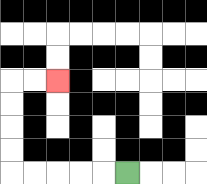{'start': '[5, 7]', 'end': '[2, 3]', 'path_directions': 'L,L,L,L,L,U,U,U,U,R,R', 'path_coordinates': '[[5, 7], [4, 7], [3, 7], [2, 7], [1, 7], [0, 7], [0, 6], [0, 5], [0, 4], [0, 3], [1, 3], [2, 3]]'}